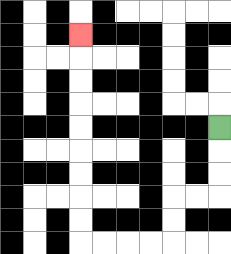{'start': '[9, 5]', 'end': '[3, 1]', 'path_directions': 'D,D,D,L,L,D,D,L,L,L,L,U,U,U,U,U,U,U,U,U', 'path_coordinates': '[[9, 5], [9, 6], [9, 7], [9, 8], [8, 8], [7, 8], [7, 9], [7, 10], [6, 10], [5, 10], [4, 10], [3, 10], [3, 9], [3, 8], [3, 7], [3, 6], [3, 5], [3, 4], [3, 3], [3, 2], [3, 1]]'}